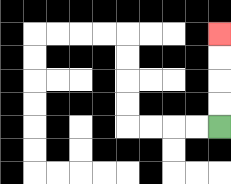{'start': '[9, 5]', 'end': '[9, 1]', 'path_directions': 'U,U,U,U', 'path_coordinates': '[[9, 5], [9, 4], [9, 3], [9, 2], [9, 1]]'}